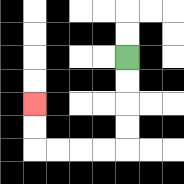{'start': '[5, 2]', 'end': '[1, 4]', 'path_directions': 'D,D,D,D,L,L,L,L,U,U', 'path_coordinates': '[[5, 2], [5, 3], [5, 4], [5, 5], [5, 6], [4, 6], [3, 6], [2, 6], [1, 6], [1, 5], [1, 4]]'}